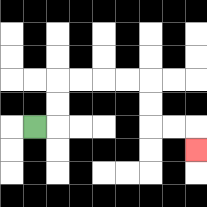{'start': '[1, 5]', 'end': '[8, 6]', 'path_directions': 'R,U,U,R,R,R,R,D,D,R,R,D', 'path_coordinates': '[[1, 5], [2, 5], [2, 4], [2, 3], [3, 3], [4, 3], [5, 3], [6, 3], [6, 4], [6, 5], [7, 5], [8, 5], [8, 6]]'}